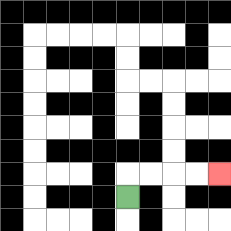{'start': '[5, 8]', 'end': '[9, 7]', 'path_directions': 'U,R,R,R,R', 'path_coordinates': '[[5, 8], [5, 7], [6, 7], [7, 7], [8, 7], [9, 7]]'}